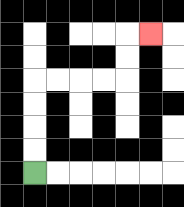{'start': '[1, 7]', 'end': '[6, 1]', 'path_directions': 'U,U,U,U,R,R,R,R,U,U,R', 'path_coordinates': '[[1, 7], [1, 6], [1, 5], [1, 4], [1, 3], [2, 3], [3, 3], [4, 3], [5, 3], [5, 2], [5, 1], [6, 1]]'}